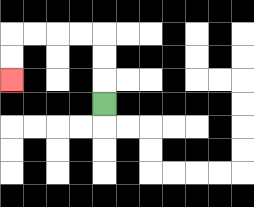{'start': '[4, 4]', 'end': '[0, 3]', 'path_directions': 'U,U,U,L,L,L,L,D,D', 'path_coordinates': '[[4, 4], [4, 3], [4, 2], [4, 1], [3, 1], [2, 1], [1, 1], [0, 1], [0, 2], [0, 3]]'}